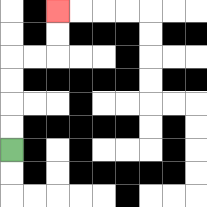{'start': '[0, 6]', 'end': '[2, 0]', 'path_directions': 'U,U,U,U,R,R,U,U', 'path_coordinates': '[[0, 6], [0, 5], [0, 4], [0, 3], [0, 2], [1, 2], [2, 2], [2, 1], [2, 0]]'}